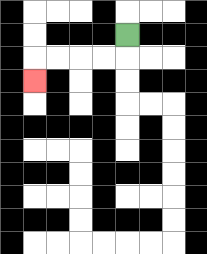{'start': '[5, 1]', 'end': '[1, 3]', 'path_directions': 'D,L,L,L,L,D', 'path_coordinates': '[[5, 1], [5, 2], [4, 2], [3, 2], [2, 2], [1, 2], [1, 3]]'}